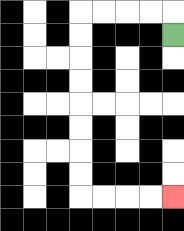{'start': '[7, 1]', 'end': '[7, 8]', 'path_directions': 'U,L,L,L,L,D,D,D,D,D,D,D,D,R,R,R,R', 'path_coordinates': '[[7, 1], [7, 0], [6, 0], [5, 0], [4, 0], [3, 0], [3, 1], [3, 2], [3, 3], [3, 4], [3, 5], [3, 6], [3, 7], [3, 8], [4, 8], [5, 8], [6, 8], [7, 8]]'}